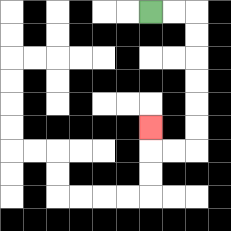{'start': '[6, 0]', 'end': '[6, 5]', 'path_directions': 'R,R,D,D,D,D,D,D,L,L,U', 'path_coordinates': '[[6, 0], [7, 0], [8, 0], [8, 1], [8, 2], [8, 3], [8, 4], [8, 5], [8, 6], [7, 6], [6, 6], [6, 5]]'}